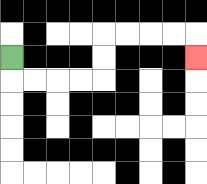{'start': '[0, 2]', 'end': '[8, 2]', 'path_directions': 'D,R,R,R,R,U,U,R,R,R,R,D', 'path_coordinates': '[[0, 2], [0, 3], [1, 3], [2, 3], [3, 3], [4, 3], [4, 2], [4, 1], [5, 1], [6, 1], [7, 1], [8, 1], [8, 2]]'}